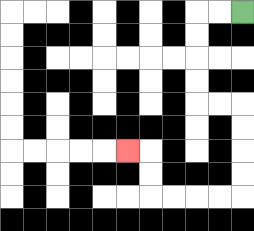{'start': '[10, 0]', 'end': '[5, 6]', 'path_directions': 'L,L,D,D,D,D,R,R,D,D,D,D,L,L,L,L,U,U,L', 'path_coordinates': '[[10, 0], [9, 0], [8, 0], [8, 1], [8, 2], [8, 3], [8, 4], [9, 4], [10, 4], [10, 5], [10, 6], [10, 7], [10, 8], [9, 8], [8, 8], [7, 8], [6, 8], [6, 7], [6, 6], [5, 6]]'}